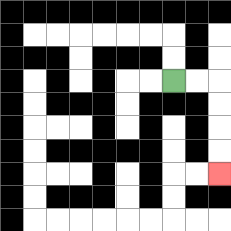{'start': '[7, 3]', 'end': '[9, 7]', 'path_directions': 'R,R,D,D,D,D', 'path_coordinates': '[[7, 3], [8, 3], [9, 3], [9, 4], [9, 5], [9, 6], [9, 7]]'}